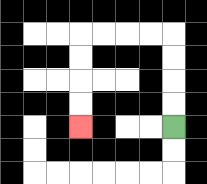{'start': '[7, 5]', 'end': '[3, 5]', 'path_directions': 'U,U,U,U,L,L,L,L,D,D,D,D', 'path_coordinates': '[[7, 5], [7, 4], [7, 3], [7, 2], [7, 1], [6, 1], [5, 1], [4, 1], [3, 1], [3, 2], [3, 3], [3, 4], [3, 5]]'}